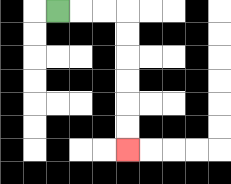{'start': '[2, 0]', 'end': '[5, 6]', 'path_directions': 'R,R,R,D,D,D,D,D,D', 'path_coordinates': '[[2, 0], [3, 0], [4, 0], [5, 0], [5, 1], [5, 2], [5, 3], [5, 4], [5, 5], [5, 6]]'}